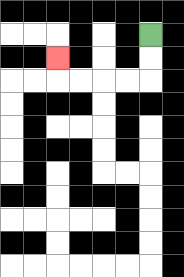{'start': '[6, 1]', 'end': '[2, 2]', 'path_directions': 'D,D,L,L,L,L,U', 'path_coordinates': '[[6, 1], [6, 2], [6, 3], [5, 3], [4, 3], [3, 3], [2, 3], [2, 2]]'}